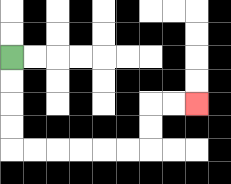{'start': '[0, 2]', 'end': '[8, 4]', 'path_directions': 'D,D,D,D,R,R,R,R,R,R,U,U,R,R', 'path_coordinates': '[[0, 2], [0, 3], [0, 4], [0, 5], [0, 6], [1, 6], [2, 6], [3, 6], [4, 6], [5, 6], [6, 6], [6, 5], [6, 4], [7, 4], [8, 4]]'}